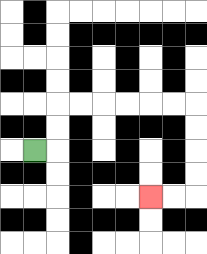{'start': '[1, 6]', 'end': '[6, 8]', 'path_directions': 'R,U,U,R,R,R,R,R,R,D,D,D,D,L,L', 'path_coordinates': '[[1, 6], [2, 6], [2, 5], [2, 4], [3, 4], [4, 4], [5, 4], [6, 4], [7, 4], [8, 4], [8, 5], [8, 6], [8, 7], [8, 8], [7, 8], [6, 8]]'}